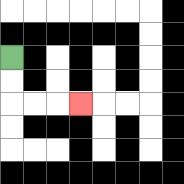{'start': '[0, 2]', 'end': '[3, 4]', 'path_directions': 'D,D,R,R,R', 'path_coordinates': '[[0, 2], [0, 3], [0, 4], [1, 4], [2, 4], [3, 4]]'}